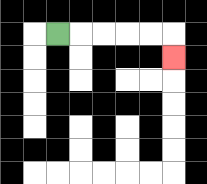{'start': '[2, 1]', 'end': '[7, 2]', 'path_directions': 'R,R,R,R,R,D', 'path_coordinates': '[[2, 1], [3, 1], [4, 1], [5, 1], [6, 1], [7, 1], [7, 2]]'}